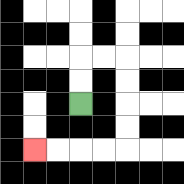{'start': '[3, 4]', 'end': '[1, 6]', 'path_directions': 'U,U,R,R,D,D,D,D,L,L,L,L', 'path_coordinates': '[[3, 4], [3, 3], [3, 2], [4, 2], [5, 2], [5, 3], [5, 4], [5, 5], [5, 6], [4, 6], [3, 6], [2, 6], [1, 6]]'}